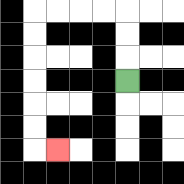{'start': '[5, 3]', 'end': '[2, 6]', 'path_directions': 'U,U,U,L,L,L,L,D,D,D,D,D,D,R', 'path_coordinates': '[[5, 3], [5, 2], [5, 1], [5, 0], [4, 0], [3, 0], [2, 0], [1, 0], [1, 1], [1, 2], [1, 3], [1, 4], [1, 5], [1, 6], [2, 6]]'}